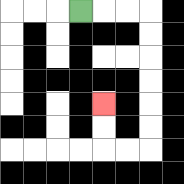{'start': '[3, 0]', 'end': '[4, 4]', 'path_directions': 'R,R,R,D,D,D,D,D,D,L,L,U,U', 'path_coordinates': '[[3, 0], [4, 0], [5, 0], [6, 0], [6, 1], [6, 2], [6, 3], [6, 4], [6, 5], [6, 6], [5, 6], [4, 6], [4, 5], [4, 4]]'}